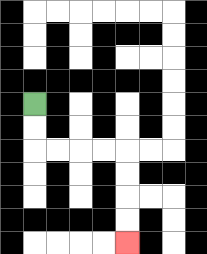{'start': '[1, 4]', 'end': '[5, 10]', 'path_directions': 'D,D,R,R,R,R,D,D,D,D', 'path_coordinates': '[[1, 4], [1, 5], [1, 6], [2, 6], [3, 6], [4, 6], [5, 6], [5, 7], [5, 8], [5, 9], [5, 10]]'}